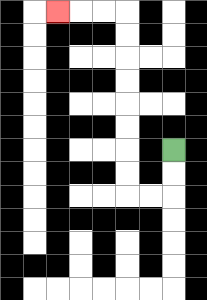{'start': '[7, 6]', 'end': '[2, 0]', 'path_directions': 'D,D,L,L,U,U,U,U,U,U,U,U,L,L,L', 'path_coordinates': '[[7, 6], [7, 7], [7, 8], [6, 8], [5, 8], [5, 7], [5, 6], [5, 5], [5, 4], [5, 3], [5, 2], [5, 1], [5, 0], [4, 0], [3, 0], [2, 0]]'}